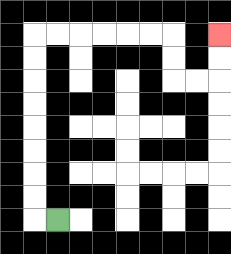{'start': '[2, 9]', 'end': '[9, 1]', 'path_directions': 'L,U,U,U,U,U,U,U,U,R,R,R,R,R,R,D,D,R,R,U,U', 'path_coordinates': '[[2, 9], [1, 9], [1, 8], [1, 7], [1, 6], [1, 5], [1, 4], [1, 3], [1, 2], [1, 1], [2, 1], [3, 1], [4, 1], [5, 1], [6, 1], [7, 1], [7, 2], [7, 3], [8, 3], [9, 3], [9, 2], [9, 1]]'}